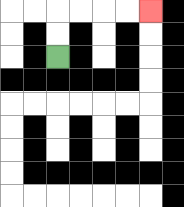{'start': '[2, 2]', 'end': '[6, 0]', 'path_directions': 'U,U,R,R,R,R', 'path_coordinates': '[[2, 2], [2, 1], [2, 0], [3, 0], [4, 0], [5, 0], [6, 0]]'}